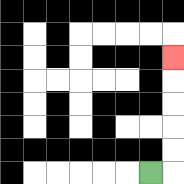{'start': '[6, 7]', 'end': '[7, 2]', 'path_directions': 'R,U,U,U,U,U', 'path_coordinates': '[[6, 7], [7, 7], [7, 6], [7, 5], [7, 4], [7, 3], [7, 2]]'}